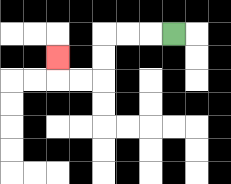{'start': '[7, 1]', 'end': '[2, 2]', 'path_directions': 'L,L,L,D,D,L,L,U', 'path_coordinates': '[[7, 1], [6, 1], [5, 1], [4, 1], [4, 2], [4, 3], [3, 3], [2, 3], [2, 2]]'}